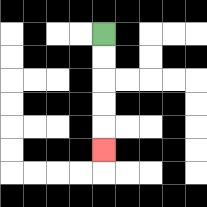{'start': '[4, 1]', 'end': '[4, 6]', 'path_directions': 'D,D,D,D,D', 'path_coordinates': '[[4, 1], [4, 2], [4, 3], [4, 4], [4, 5], [4, 6]]'}